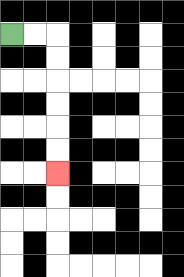{'start': '[0, 1]', 'end': '[2, 7]', 'path_directions': 'R,R,D,D,D,D,D,D', 'path_coordinates': '[[0, 1], [1, 1], [2, 1], [2, 2], [2, 3], [2, 4], [2, 5], [2, 6], [2, 7]]'}